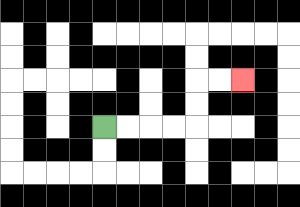{'start': '[4, 5]', 'end': '[10, 3]', 'path_directions': 'R,R,R,R,U,U,R,R', 'path_coordinates': '[[4, 5], [5, 5], [6, 5], [7, 5], [8, 5], [8, 4], [8, 3], [9, 3], [10, 3]]'}